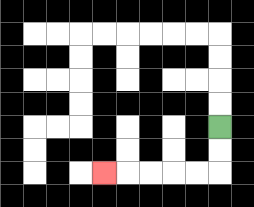{'start': '[9, 5]', 'end': '[4, 7]', 'path_directions': 'D,D,L,L,L,L,L', 'path_coordinates': '[[9, 5], [9, 6], [9, 7], [8, 7], [7, 7], [6, 7], [5, 7], [4, 7]]'}